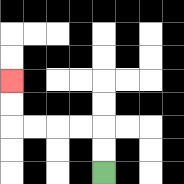{'start': '[4, 7]', 'end': '[0, 3]', 'path_directions': 'U,U,L,L,L,L,U,U', 'path_coordinates': '[[4, 7], [4, 6], [4, 5], [3, 5], [2, 5], [1, 5], [0, 5], [0, 4], [0, 3]]'}